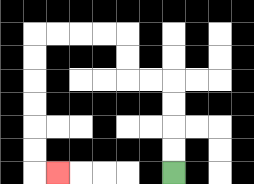{'start': '[7, 7]', 'end': '[2, 7]', 'path_directions': 'U,U,U,U,L,L,U,U,L,L,L,L,D,D,D,D,D,D,R', 'path_coordinates': '[[7, 7], [7, 6], [7, 5], [7, 4], [7, 3], [6, 3], [5, 3], [5, 2], [5, 1], [4, 1], [3, 1], [2, 1], [1, 1], [1, 2], [1, 3], [1, 4], [1, 5], [1, 6], [1, 7], [2, 7]]'}